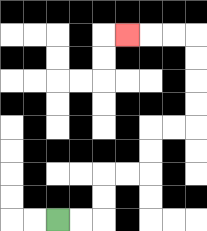{'start': '[2, 9]', 'end': '[5, 1]', 'path_directions': 'R,R,U,U,R,R,U,U,R,R,U,U,U,U,L,L,L', 'path_coordinates': '[[2, 9], [3, 9], [4, 9], [4, 8], [4, 7], [5, 7], [6, 7], [6, 6], [6, 5], [7, 5], [8, 5], [8, 4], [8, 3], [8, 2], [8, 1], [7, 1], [6, 1], [5, 1]]'}